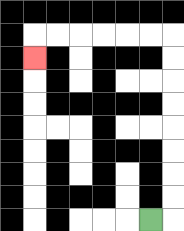{'start': '[6, 9]', 'end': '[1, 2]', 'path_directions': 'R,U,U,U,U,U,U,U,U,L,L,L,L,L,L,D', 'path_coordinates': '[[6, 9], [7, 9], [7, 8], [7, 7], [7, 6], [7, 5], [7, 4], [7, 3], [7, 2], [7, 1], [6, 1], [5, 1], [4, 1], [3, 1], [2, 1], [1, 1], [1, 2]]'}